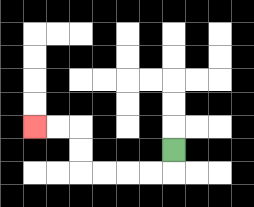{'start': '[7, 6]', 'end': '[1, 5]', 'path_directions': 'D,L,L,L,L,U,U,L,L', 'path_coordinates': '[[7, 6], [7, 7], [6, 7], [5, 7], [4, 7], [3, 7], [3, 6], [3, 5], [2, 5], [1, 5]]'}